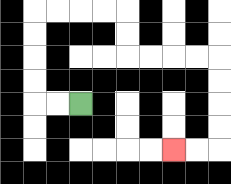{'start': '[3, 4]', 'end': '[7, 6]', 'path_directions': 'L,L,U,U,U,U,R,R,R,R,D,D,R,R,R,R,D,D,D,D,L,L', 'path_coordinates': '[[3, 4], [2, 4], [1, 4], [1, 3], [1, 2], [1, 1], [1, 0], [2, 0], [3, 0], [4, 0], [5, 0], [5, 1], [5, 2], [6, 2], [7, 2], [8, 2], [9, 2], [9, 3], [9, 4], [9, 5], [9, 6], [8, 6], [7, 6]]'}